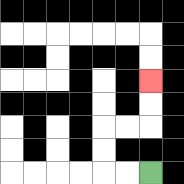{'start': '[6, 7]', 'end': '[6, 3]', 'path_directions': 'L,L,U,U,R,R,U,U', 'path_coordinates': '[[6, 7], [5, 7], [4, 7], [4, 6], [4, 5], [5, 5], [6, 5], [6, 4], [6, 3]]'}